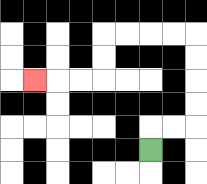{'start': '[6, 6]', 'end': '[1, 3]', 'path_directions': 'U,R,R,U,U,U,U,L,L,L,L,D,D,L,L,L', 'path_coordinates': '[[6, 6], [6, 5], [7, 5], [8, 5], [8, 4], [8, 3], [8, 2], [8, 1], [7, 1], [6, 1], [5, 1], [4, 1], [4, 2], [4, 3], [3, 3], [2, 3], [1, 3]]'}